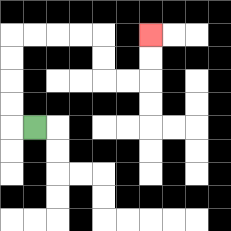{'start': '[1, 5]', 'end': '[6, 1]', 'path_directions': 'L,U,U,U,U,R,R,R,R,D,D,R,R,U,U', 'path_coordinates': '[[1, 5], [0, 5], [0, 4], [0, 3], [0, 2], [0, 1], [1, 1], [2, 1], [3, 1], [4, 1], [4, 2], [4, 3], [5, 3], [6, 3], [6, 2], [6, 1]]'}